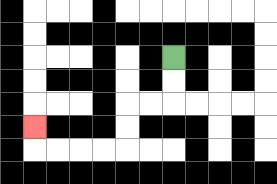{'start': '[7, 2]', 'end': '[1, 5]', 'path_directions': 'D,D,L,L,D,D,L,L,L,L,U', 'path_coordinates': '[[7, 2], [7, 3], [7, 4], [6, 4], [5, 4], [5, 5], [5, 6], [4, 6], [3, 6], [2, 6], [1, 6], [1, 5]]'}